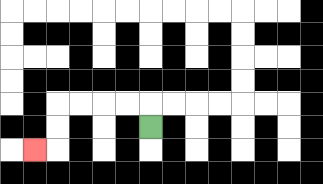{'start': '[6, 5]', 'end': '[1, 6]', 'path_directions': 'U,L,L,L,L,D,D,L', 'path_coordinates': '[[6, 5], [6, 4], [5, 4], [4, 4], [3, 4], [2, 4], [2, 5], [2, 6], [1, 6]]'}